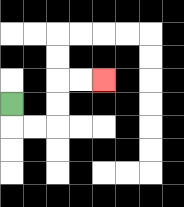{'start': '[0, 4]', 'end': '[4, 3]', 'path_directions': 'D,R,R,U,U,R,R', 'path_coordinates': '[[0, 4], [0, 5], [1, 5], [2, 5], [2, 4], [2, 3], [3, 3], [4, 3]]'}